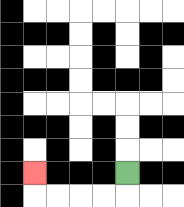{'start': '[5, 7]', 'end': '[1, 7]', 'path_directions': 'D,L,L,L,L,U', 'path_coordinates': '[[5, 7], [5, 8], [4, 8], [3, 8], [2, 8], [1, 8], [1, 7]]'}